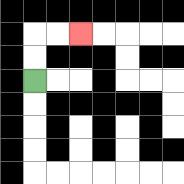{'start': '[1, 3]', 'end': '[3, 1]', 'path_directions': 'U,U,R,R', 'path_coordinates': '[[1, 3], [1, 2], [1, 1], [2, 1], [3, 1]]'}